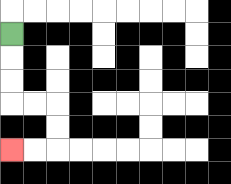{'start': '[0, 1]', 'end': '[0, 6]', 'path_directions': 'D,D,D,R,R,D,D,L,L', 'path_coordinates': '[[0, 1], [0, 2], [0, 3], [0, 4], [1, 4], [2, 4], [2, 5], [2, 6], [1, 6], [0, 6]]'}